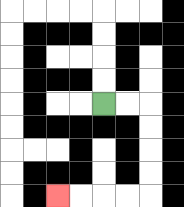{'start': '[4, 4]', 'end': '[2, 8]', 'path_directions': 'R,R,D,D,D,D,L,L,L,L', 'path_coordinates': '[[4, 4], [5, 4], [6, 4], [6, 5], [6, 6], [6, 7], [6, 8], [5, 8], [4, 8], [3, 8], [2, 8]]'}